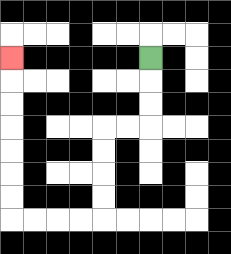{'start': '[6, 2]', 'end': '[0, 2]', 'path_directions': 'D,D,D,L,L,D,D,D,D,L,L,L,L,U,U,U,U,U,U,U', 'path_coordinates': '[[6, 2], [6, 3], [6, 4], [6, 5], [5, 5], [4, 5], [4, 6], [4, 7], [4, 8], [4, 9], [3, 9], [2, 9], [1, 9], [0, 9], [0, 8], [0, 7], [0, 6], [0, 5], [0, 4], [0, 3], [0, 2]]'}